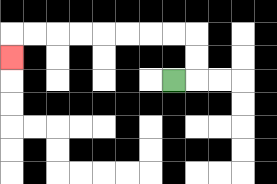{'start': '[7, 3]', 'end': '[0, 2]', 'path_directions': 'R,U,U,L,L,L,L,L,L,L,L,D', 'path_coordinates': '[[7, 3], [8, 3], [8, 2], [8, 1], [7, 1], [6, 1], [5, 1], [4, 1], [3, 1], [2, 1], [1, 1], [0, 1], [0, 2]]'}